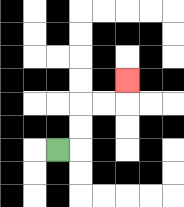{'start': '[2, 6]', 'end': '[5, 3]', 'path_directions': 'R,U,U,R,R,U', 'path_coordinates': '[[2, 6], [3, 6], [3, 5], [3, 4], [4, 4], [5, 4], [5, 3]]'}